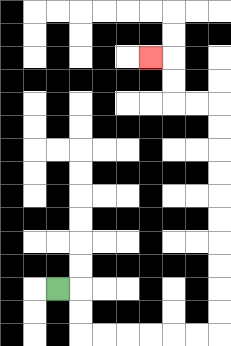{'start': '[2, 12]', 'end': '[6, 2]', 'path_directions': 'R,D,D,R,R,R,R,R,R,U,U,U,U,U,U,U,U,U,U,L,L,U,U,L', 'path_coordinates': '[[2, 12], [3, 12], [3, 13], [3, 14], [4, 14], [5, 14], [6, 14], [7, 14], [8, 14], [9, 14], [9, 13], [9, 12], [9, 11], [9, 10], [9, 9], [9, 8], [9, 7], [9, 6], [9, 5], [9, 4], [8, 4], [7, 4], [7, 3], [7, 2], [6, 2]]'}